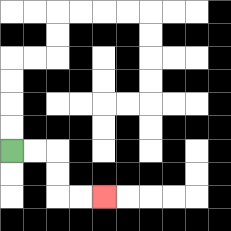{'start': '[0, 6]', 'end': '[4, 8]', 'path_directions': 'R,R,D,D,R,R', 'path_coordinates': '[[0, 6], [1, 6], [2, 6], [2, 7], [2, 8], [3, 8], [4, 8]]'}